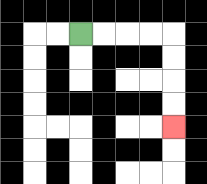{'start': '[3, 1]', 'end': '[7, 5]', 'path_directions': 'R,R,R,R,D,D,D,D', 'path_coordinates': '[[3, 1], [4, 1], [5, 1], [6, 1], [7, 1], [7, 2], [7, 3], [7, 4], [7, 5]]'}